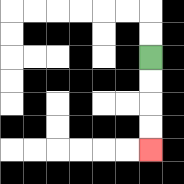{'start': '[6, 2]', 'end': '[6, 6]', 'path_directions': 'D,D,D,D', 'path_coordinates': '[[6, 2], [6, 3], [6, 4], [6, 5], [6, 6]]'}